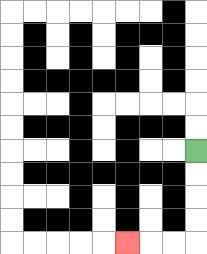{'start': '[8, 6]', 'end': '[5, 10]', 'path_directions': 'D,D,D,D,L,L,L', 'path_coordinates': '[[8, 6], [8, 7], [8, 8], [8, 9], [8, 10], [7, 10], [6, 10], [5, 10]]'}